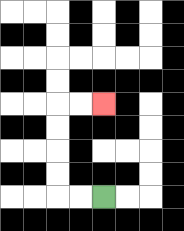{'start': '[4, 8]', 'end': '[4, 4]', 'path_directions': 'L,L,U,U,U,U,R,R', 'path_coordinates': '[[4, 8], [3, 8], [2, 8], [2, 7], [2, 6], [2, 5], [2, 4], [3, 4], [4, 4]]'}